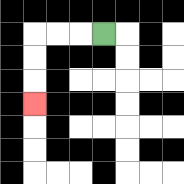{'start': '[4, 1]', 'end': '[1, 4]', 'path_directions': 'L,L,L,D,D,D', 'path_coordinates': '[[4, 1], [3, 1], [2, 1], [1, 1], [1, 2], [1, 3], [1, 4]]'}